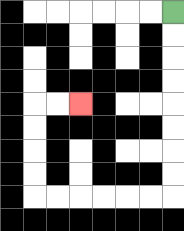{'start': '[7, 0]', 'end': '[3, 4]', 'path_directions': 'D,D,D,D,D,D,D,D,L,L,L,L,L,L,U,U,U,U,R,R', 'path_coordinates': '[[7, 0], [7, 1], [7, 2], [7, 3], [7, 4], [7, 5], [7, 6], [7, 7], [7, 8], [6, 8], [5, 8], [4, 8], [3, 8], [2, 8], [1, 8], [1, 7], [1, 6], [1, 5], [1, 4], [2, 4], [3, 4]]'}